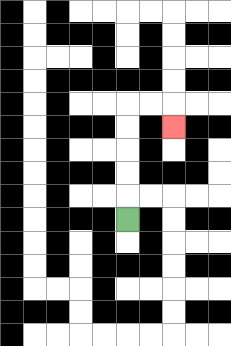{'start': '[5, 9]', 'end': '[7, 5]', 'path_directions': 'U,U,U,U,U,R,R,D', 'path_coordinates': '[[5, 9], [5, 8], [5, 7], [5, 6], [5, 5], [5, 4], [6, 4], [7, 4], [7, 5]]'}